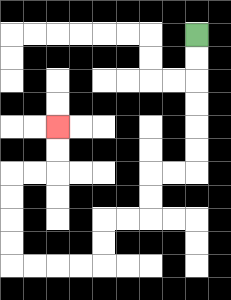{'start': '[8, 1]', 'end': '[2, 5]', 'path_directions': 'D,D,D,D,D,D,L,L,D,D,L,L,D,D,L,L,L,L,U,U,U,U,R,R,U,U', 'path_coordinates': '[[8, 1], [8, 2], [8, 3], [8, 4], [8, 5], [8, 6], [8, 7], [7, 7], [6, 7], [6, 8], [6, 9], [5, 9], [4, 9], [4, 10], [4, 11], [3, 11], [2, 11], [1, 11], [0, 11], [0, 10], [0, 9], [0, 8], [0, 7], [1, 7], [2, 7], [2, 6], [2, 5]]'}